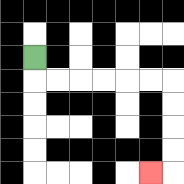{'start': '[1, 2]', 'end': '[6, 7]', 'path_directions': 'D,R,R,R,R,R,R,D,D,D,D,L', 'path_coordinates': '[[1, 2], [1, 3], [2, 3], [3, 3], [4, 3], [5, 3], [6, 3], [7, 3], [7, 4], [7, 5], [7, 6], [7, 7], [6, 7]]'}